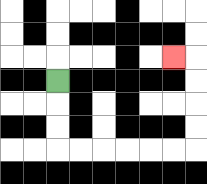{'start': '[2, 3]', 'end': '[7, 2]', 'path_directions': 'D,D,D,R,R,R,R,R,R,U,U,U,U,L', 'path_coordinates': '[[2, 3], [2, 4], [2, 5], [2, 6], [3, 6], [4, 6], [5, 6], [6, 6], [7, 6], [8, 6], [8, 5], [8, 4], [8, 3], [8, 2], [7, 2]]'}